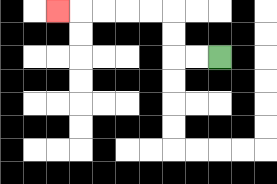{'start': '[9, 2]', 'end': '[2, 0]', 'path_directions': 'L,L,U,U,L,L,L,L,L', 'path_coordinates': '[[9, 2], [8, 2], [7, 2], [7, 1], [7, 0], [6, 0], [5, 0], [4, 0], [3, 0], [2, 0]]'}